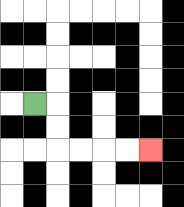{'start': '[1, 4]', 'end': '[6, 6]', 'path_directions': 'R,D,D,R,R,R,R', 'path_coordinates': '[[1, 4], [2, 4], [2, 5], [2, 6], [3, 6], [4, 6], [5, 6], [6, 6]]'}